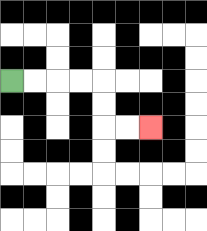{'start': '[0, 3]', 'end': '[6, 5]', 'path_directions': 'R,R,R,R,D,D,R,R', 'path_coordinates': '[[0, 3], [1, 3], [2, 3], [3, 3], [4, 3], [4, 4], [4, 5], [5, 5], [6, 5]]'}